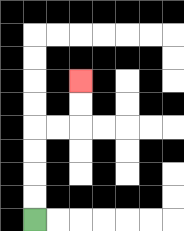{'start': '[1, 9]', 'end': '[3, 3]', 'path_directions': 'U,U,U,U,R,R,U,U', 'path_coordinates': '[[1, 9], [1, 8], [1, 7], [1, 6], [1, 5], [2, 5], [3, 5], [3, 4], [3, 3]]'}